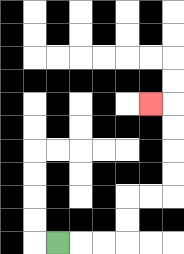{'start': '[2, 10]', 'end': '[6, 4]', 'path_directions': 'R,R,R,U,U,R,R,U,U,U,U,L', 'path_coordinates': '[[2, 10], [3, 10], [4, 10], [5, 10], [5, 9], [5, 8], [6, 8], [7, 8], [7, 7], [7, 6], [7, 5], [7, 4], [6, 4]]'}